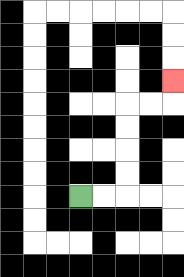{'start': '[3, 8]', 'end': '[7, 3]', 'path_directions': 'R,R,U,U,U,U,R,R,U', 'path_coordinates': '[[3, 8], [4, 8], [5, 8], [5, 7], [5, 6], [5, 5], [5, 4], [6, 4], [7, 4], [7, 3]]'}